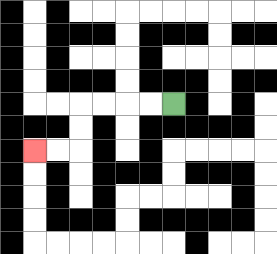{'start': '[7, 4]', 'end': '[1, 6]', 'path_directions': 'L,L,L,L,D,D,L,L', 'path_coordinates': '[[7, 4], [6, 4], [5, 4], [4, 4], [3, 4], [3, 5], [3, 6], [2, 6], [1, 6]]'}